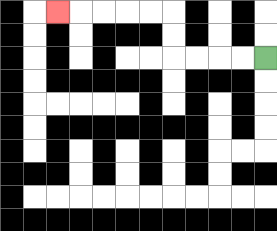{'start': '[11, 2]', 'end': '[2, 0]', 'path_directions': 'L,L,L,L,U,U,L,L,L,L,L', 'path_coordinates': '[[11, 2], [10, 2], [9, 2], [8, 2], [7, 2], [7, 1], [7, 0], [6, 0], [5, 0], [4, 0], [3, 0], [2, 0]]'}